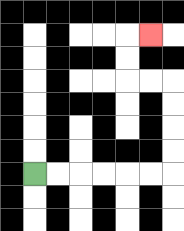{'start': '[1, 7]', 'end': '[6, 1]', 'path_directions': 'R,R,R,R,R,R,U,U,U,U,L,L,U,U,R', 'path_coordinates': '[[1, 7], [2, 7], [3, 7], [4, 7], [5, 7], [6, 7], [7, 7], [7, 6], [7, 5], [7, 4], [7, 3], [6, 3], [5, 3], [5, 2], [5, 1], [6, 1]]'}